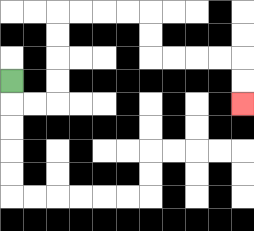{'start': '[0, 3]', 'end': '[10, 4]', 'path_directions': 'D,R,R,U,U,U,U,R,R,R,R,D,D,R,R,R,R,D,D', 'path_coordinates': '[[0, 3], [0, 4], [1, 4], [2, 4], [2, 3], [2, 2], [2, 1], [2, 0], [3, 0], [4, 0], [5, 0], [6, 0], [6, 1], [6, 2], [7, 2], [8, 2], [9, 2], [10, 2], [10, 3], [10, 4]]'}